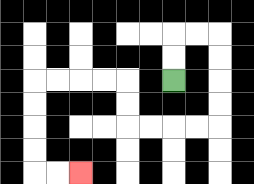{'start': '[7, 3]', 'end': '[3, 7]', 'path_directions': 'U,U,R,R,D,D,D,D,L,L,L,L,U,U,L,L,L,L,D,D,D,D,R,R', 'path_coordinates': '[[7, 3], [7, 2], [7, 1], [8, 1], [9, 1], [9, 2], [9, 3], [9, 4], [9, 5], [8, 5], [7, 5], [6, 5], [5, 5], [5, 4], [5, 3], [4, 3], [3, 3], [2, 3], [1, 3], [1, 4], [1, 5], [1, 6], [1, 7], [2, 7], [3, 7]]'}